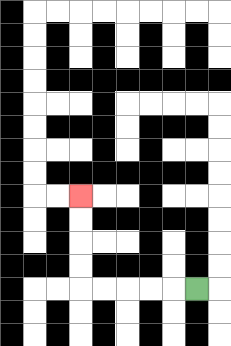{'start': '[8, 12]', 'end': '[3, 8]', 'path_directions': 'L,L,L,L,L,U,U,U,U', 'path_coordinates': '[[8, 12], [7, 12], [6, 12], [5, 12], [4, 12], [3, 12], [3, 11], [3, 10], [3, 9], [3, 8]]'}